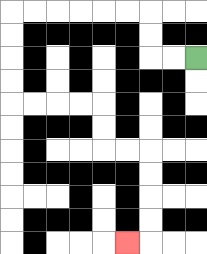{'start': '[8, 2]', 'end': '[5, 10]', 'path_directions': 'L,L,U,U,L,L,L,L,L,L,D,D,D,D,R,R,R,R,D,D,R,R,D,D,D,D,L', 'path_coordinates': '[[8, 2], [7, 2], [6, 2], [6, 1], [6, 0], [5, 0], [4, 0], [3, 0], [2, 0], [1, 0], [0, 0], [0, 1], [0, 2], [0, 3], [0, 4], [1, 4], [2, 4], [3, 4], [4, 4], [4, 5], [4, 6], [5, 6], [6, 6], [6, 7], [6, 8], [6, 9], [6, 10], [5, 10]]'}